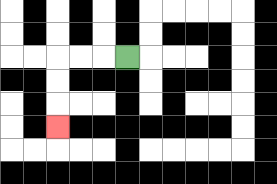{'start': '[5, 2]', 'end': '[2, 5]', 'path_directions': 'L,L,L,D,D,D', 'path_coordinates': '[[5, 2], [4, 2], [3, 2], [2, 2], [2, 3], [2, 4], [2, 5]]'}